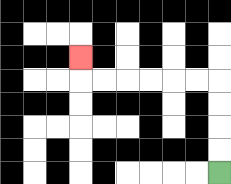{'start': '[9, 7]', 'end': '[3, 2]', 'path_directions': 'U,U,U,U,L,L,L,L,L,L,U', 'path_coordinates': '[[9, 7], [9, 6], [9, 5], [9, 4], [9, 3], [8, 3], [7, 3], [6, 3], [5, 3], [4, 3], [3, 3], [3, 2]]'}